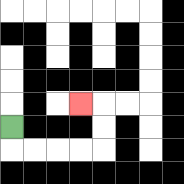{'start': '[0, 5]', 'end': '[3, 4]', 'path_directions': 'D,R,R,R,R,U,U,L', 'path_coordinates': '[[0, 5], [0, 6], [1, 6], [2, 6], [3, 6], [4, 6], [4, 5], [4, 4], [3, 4]]'}